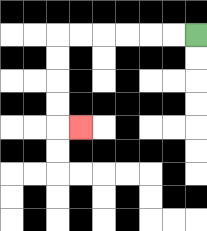{'start': '[8, 1]', 'end': '[3, 5]', 'path_directions': 'L,L,L,L,L,L,D,D,D,D,R', 'path_coordinates': '[[8, 1], [7, 1], [6, 1], [5, 1], [4, 1], [3, 1], [2, 1], [2, 2], [2, 3], [2, 4], [2, 5], [3, 5]]'}